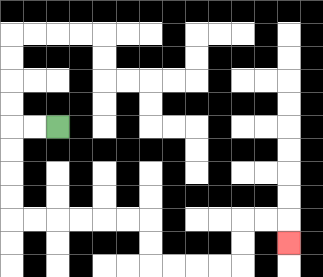{'start': '[2, 5]', 'end': '[12, 10]', 'path_directions': 'L,L,D,D,D,D,R,R,R,R,R,R,D,D,R,R,R,R,U,U,R,R,D', 'path_coordinates': '[[2, 5], [1, 5], [0, 5], [0, 6], [0, 7], [0, 8], [0, 9], [1, 9], [2, 9], [3, 9], [4, 9], [5, 9], [6, 9], [6, 10], [6, 11], [7, 11], [8, 11], [9, 11], [10, 11], [10, 10], [10, 9], [11, 9], [12, 9], [12, 10]]'}